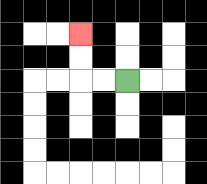{'start': '[5, 3]', 'end': '[3, 1]', 'path_directions': 'L,L,U,U', 'path_coordinates': '[[5, 3], [4, 3], [3, 3], [3, 2], [3, 1]]'}